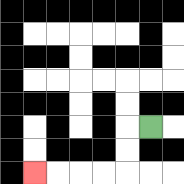{'start': '[6, 5]', 'end': '[1, 7]', 'path_directions': 'L,D,D,L,L,L,L', 'path_coordinates': '[[6, 5], [5, 5], [5, 6], [5, 7], [4, 7], [3, 7], [2, 7], [1, 7]]'}